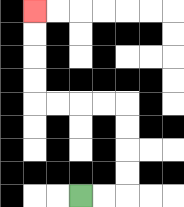{'start': '[3, 8]', 'end': '[1, 0]', 'path_directions': 'R,R,U,U,U,U,L,L,L,L,U,U,U,U', 'path_coordinates': '[[3, 8], [4, 8], [5, 8], [5, 7], [5, 6], [5, 5], [5, 4], [4, 4], [3, 4], [2, 4], [1, 4], [1, 3], [1, 2], [1, 1], [1, 0]]'}